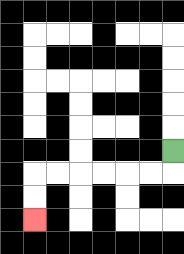{'start': '[7, 6]', 'end': '[1, 9]', 'path_directions': 'D,L,L,L,L,L,L,D,D', 'path_coordinates': '[[7, 6], [7, 7], [6, 7], [5, 7], [4, 7], [3, 7], [2, 7], [1, 7], [1, 8], [1, 9]]'}